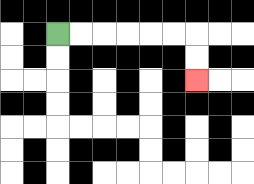{'start': '[2, 1]', 'end': '[8, 3]', 'path_directions': 'R,R,R,R,R,R,D,D', 'path_coordinates': '[[2, 1], [3, 1], [4, 1], [5, 1], [6, 1], [7, 1], [8, 1], [8, 2], [8, 3]]'}